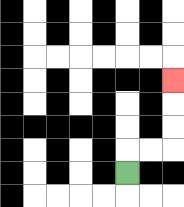{'start': '[5, 7]', 'end': '[7, 3]', 'path_directions': 'U,R,R,U,U,U', 'path_coordinates': '[[5, 7], [5, 6], [6, 6], [7, 6], [7, 5], [7, 4], [7, 3]]'}